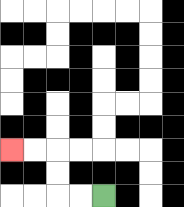{'start': '[4, 8]', 'end': '[0, 6]', 'path_directions': 'L,L,U,U,L,L', 'path_coordinates': '[[4, 8], [3, 8], [2, 8], [2, 7], [2, 6], [1, 6], [0, 6]]'}